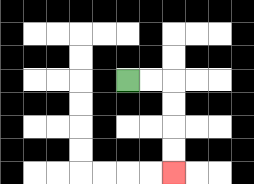{'start': '[5, 3]', 'end': '[7, 7]', 'path_directions': 'R,R,D,D,D,D', 'path_coordinates': '[[5, 3], [6, 3], [7, 3], [7, 4], [7, 5], [7, 6], [7, 7]]'}